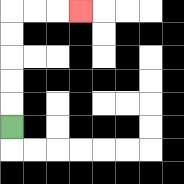{'start': '[0, 5]', 'end': '[3, 0]', 'path_directions': 'U,U,U,U,U,R,R,R', 'path_coordinates': '[[0, 5], [0, 4], [0, 3], [0, 2], [0, 1], [0, 0], [1, 0], [2, 0], [3, 0]]'}